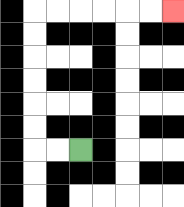{'start': '[3, 6]', 'end': '[7, 0]', 'path_directions': 'L,L,U,U,U,U,U,U,R,R,R,R,R,R', 'path_coordinates': '[[3, 6], [2, 6], [1, 6], [1, 5], [1, 4], [1, 3], [1, 2], [1, 1], [1, 0], [2, 0], [3, 0], [4, 0], [5, 0], [6, 0], [7, 0]]'}